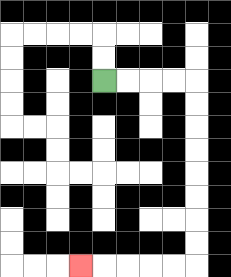{'start': '[4, 3]', 'end': '[3, 11]', 'path_directions': 'R,R,R,R,D,D,D,D,D,D,D,D,L,L,L,L,L', 'path_coordinates': '[[4, 3], [5, 3], [6, 3], [7, 3], [8, 3], [8, 4], [8, 5], [8, 6], [8, 7], [8, 8], [8, 9], [8, 10], [8, 11], [7, 11], [6, 11], [5, 11], [4, 11], [3, 11]]'}